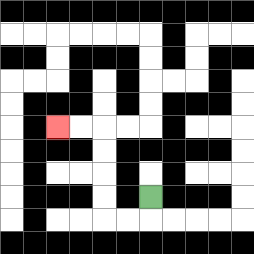{'start': '[6, 8]', 'end': '[2, 5]', 'path_directions': 'D,L,L,U,U,U,U,L,L', 'path_coordinates': '[[6, 8], [6, 9], [5, 9], [4, 9], [4, 8], [4, 7], [4, 6], [4, 5], [3, 5], [2, 5]]'}